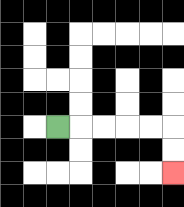{'start': '[2, 5]', 'end': '[7, 7]', 'path_directions': 'R,R,R,R,R,D,D', 'path_coordinates': '[[2, 5], [3, 5], [4, 5], [5, 5], [6, 5], [7, 5], [7, 6], [7, 7]]'}